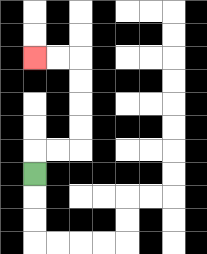{'start': '[1, 7]', 'end': '[1, 2]', 'path_directions': 'U,R,R,U,U,U,U,L,L', 'path_coordinates': '[[1, 7], [1, 6], [2, 6], [3, 6], [3, 5], [3, 4], [3, 3], [3, 2], [2, 2], [1, 2]]'}